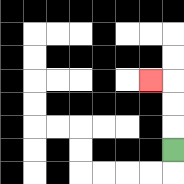{'start': '[7, 6]', 'end': '[6, 3]', 'path_directions': 'U,U,U,L', 'path_coordinates': '[[7, 6], [7, 5], [7, 4], [7, 3], [6, 3]]'}